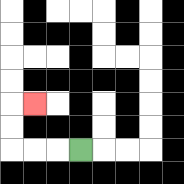{'start': '[3, 6]', 'end': '[1, 4]', 'path_directions': 'L,L,L,U,U,R', 'path_coordinates': '[[3, 6], [2, 6], [1, 6], [0, 6], [0, 5], [0, 4], [1, 4]]'}